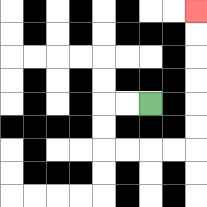{'start': '[6, 4]', 'end': '[8, 0]', 'path_directions': 'L,L,D,D,R,R,R,R,U,U,U,U,U,U', 'path_coordinates': '[[6, 4], [5, 4], [4, 4], [4, 5], [4, 6], [5, 6], [6, 6], [7, 6], [8, 6], [8, 5], [8, 4], [8, 3], [8, 2], [8, 1], [8, 0]]'}